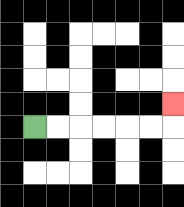{'start': '[1, 5]', 'end': '[7, 4]', 'path_directions': 'R,R,R,R,R,R,U', 'path_coordinates': '[[1, 5], [2, 5], [3, 5], [4, 5], [5, 5], [6, 5], [7, 5], [7, 4]]'}